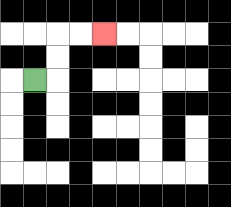{'start': '[1, 3]', 'end': '[4, 1]', 'path_directions': 'R,U,U,R,R', 'path_coordinates': '[[1, 3], [2, 3], [2, 2], [2, 1], [3, 1], [4, 1]]'}